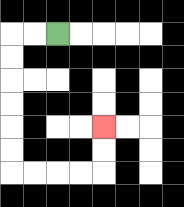{'start': '[2, 1]', 'end': '[4, 5]', 'path_directions': 'L,L,D,D,D,D,D,D,R,R,R,R,U,U', 'path_coordinates': '[[2, 1], [1, 1], [0, 1], [0, 2], [0, 3], [0, 4], [0, 5], [0, 6], [0, 7], [1, 7], [2, 7], [3, 7], [4, 7], [4, 6], [4, 5]]'}